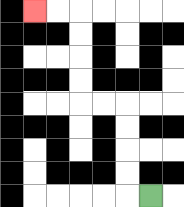{'start': '[6, 8]', 'end': '[1, 0]', 'path_directions': 'L,U,U,U,U,L,L,U,U,U,U,L,L', 'path_coordinates': '[[6, 8], [5, 8], [5, 7], [5, 6], [5, 5], [5, 4], [4, 4], [3, 4], [3, 3], [3, 2], [3, 1], [3, 0], [2, 0], [1, 0]]'}